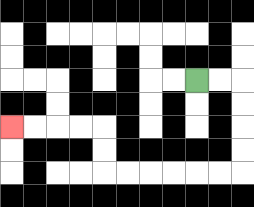{'start': '[8, 3]', 'end': '[0, 5]', 'path_directions': 'R,R,D,D,D,D,L,L,L,L,L,L,U,U,L,L,L,L', 'path_coordinates': '[[8, 3], [9, 3], [10, 3], [10, 4], [10, 5], [10, 6], [10, 7], [9, 7], [8, 7], [7, 7], [6, 7], [5, 7], [4, 7], [4, 6], [4, 5], [3, 5], [2, 5], [1, 5], [0, 5]]'}